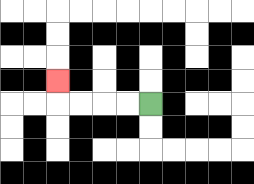{'start': '[6, 4]', 'end': '[2, 3]', 'path_directions': 'L,L,L,L,U', 'path_coordinates': '[[6, 4], [5, 4], [4, 4], [3, 4], [2, 4], [2, 3]]'}